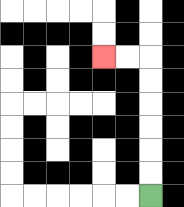{'start': '[6, 8]', 'end': '[4, 2]', 'path_directions': 'U,U,U,U,U,U,L,L', 'path_coordinates': '[[6, 8], [6, 7], [6, 6], [6, 5], [6, 4], [6, 3], [6, 2], [5, 2], [4, 2]]'}